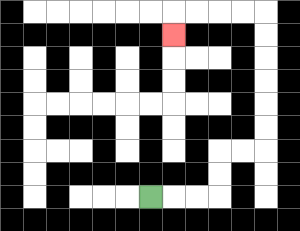{'start': '[6, 8]', 'end': '[7, 1]', 'path_directions': 'R,R,R,U,U,R,R,U,U,U,U,U,U,L,L,L,L,D', 'path_coordinates': '[[6, 8], [7, 8], [8, 8], [9, 8], [9, 7], [9, 6], [10, 6], [11, 6], [11, 5], [11, 4], [11, 3], [11, 2], [11, 1], [11, 0], [10, 0], [9, 0], [8, 0], [7, 0], [7, 1]]'}